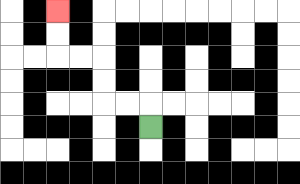{'start': '[6, 5]', 'end': '[2, 0]', 'path_directions': 'U,L,L,U,U,L,L,U,U', 'path_coordinates': '[[6, 5], [6, 4], [5, 4], [4, 4], [4, 3], [4, 2], [3, 2], [2, 2], [2, 1], [2, 0]]'}